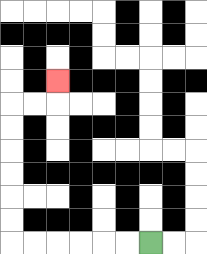{'start': '[6, 10]', 'end': '[2, 3]', 'path_directions': 'L,L,L,L,L,L,U,U,U,U,U,U,R,R,U', 'path_coordinates': '[[6, 10], [5, 10], [4, 10], [3, 10], [2, 10], [1, 10], [0, 10], [0, 9], [0, 8], [0, 7], [0, 6], [0, 5], [0, 4], [1, 4], [2, 4], [2, 3]]'}